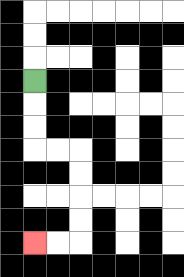{'start': '[1, 3]', 'end': '[1, 10]', 'path_directions': 'D,D,D,R,R,D,D,D,D,L,L', 'path_coordinates': '[[1, 3], [1, 4], [1, 5], [1, 6], [2, 6], [3, 6], [3, 7], [3, 8], [3, 9], [3, 10], [2, 10], [1, 10]]'}